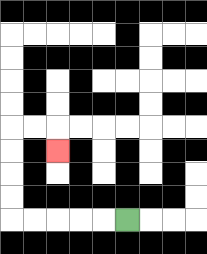{'start': '[5, 9]', 'end': '[2, 6]', 'path_directions': 'L,L,L,L,L,U,U,U,U,R,R,D', 'path_coordinates': '[[5, 9], [4, 9], [3, 9], [2, 9], [1, 9], [0, 9], [0, 8], [0, 7], [0, 6], [0, 5], [1, 5], [2, 5], [2, 6]]'}